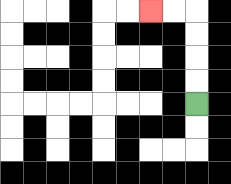{'start': '[8, 4]', 'end': '[6, 0]', 'path_directions': 'U,U,U,U,L,L', 'path_coordinates': '[[8, 4], [8, 3], [8, 2], [8, 1], [8, 0], [7, 0], [6, 0]]'}